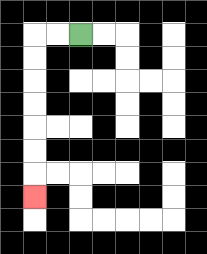{'start': '[3, 1]', 'end': '[1, 8]', 'path_directions': 'L,L,D,D,D,D,D,D,D', 'path_coordinates': '[[3, 1], [2, 1], [1, 1], [1, 2], [1, 3], [1, 4], [1, 5], [1, 6], [1, 7], [1, 8]]'}